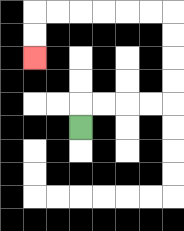{'start': '[3, 5]', 'end': '[1, 2]', 'path_directions': 'U,R,R,R,R,U,U,U,U,L,L,L,L,L,L,D,D', 'path_coordinates': '[[3, 5], [3, 4], [4, 4], [5, 4], [6, 4], [7, 4], [7, 3], [7, 2], [7, 1], [7, 0], [6, 0], [5, 0], [4, 0], [3, 0], [2, 0], [1, 0], [1, 1], [1, 2]]'}